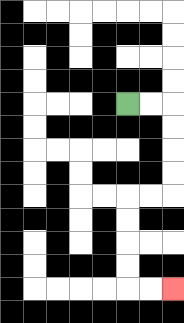{'start': '[5, 4]', 'end': '[7, 12]', 'path_directions': 'R,R,D,D,D,D,L,L,D,D,D,D,R,R', 'path_coordinates': '[[5, 4], [6, 4], [7, 4], [7, 5], [7, 6], [7, 7], [7, 8], [6, 8], [5, 8], [5, 9], [5, 10], [5, 11], [5, 12], [6, 12], [7, 12]]'}